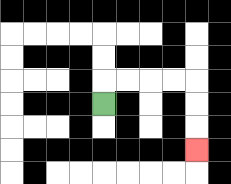{'start': '[4, 4]', 'end': '[8, 6]', 'path_directions': 'U,R,R,R,R,D,D,D', 'path_coordinates': '[[4, 4], [4, 3], [5, 3], [6, 3], [7, 3], [8, 3], [8, 4], [8, 5], [8, 6]]'}